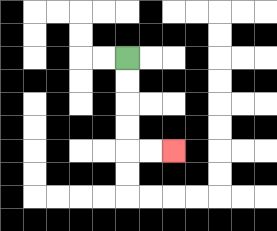{'start': '[5, 2]', 'end': '[7, 6]', 'path_directions': 'D,D,D,D,R,R', 'path_coordinates': '[[5, 2], [5, 3], [5, 4], [5, 5], [5, 6], [6, 6], [7, 6]]'}